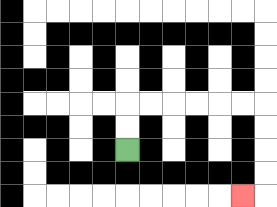{'start': '[5, 6]', 'end': '[10, 8]', 'path_directions': 'U,U,R,R,R,R,R,R,D,D,D,D,L', 'path_coordinates': '[[5, 6], [5, 5], [5, 4], [6, 4], [7, 4], [8, 4], [9, 4], [10, 4], [11, 4], [11, 5], [11, 6], [11, 7], [11, 8], [10, 8]]'}